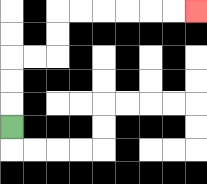{'start': '[0, 5]', 'end': '[8, 0]', 'path_directions': 'U,U,U,R,R,U,U,R,R,R,R,R,R', 'path_coordinates': '[[0, 5], [0, 4], [0, 3], [0, 2], [1, 2], [2, 2], [2, 1], [2, 0], [3, 0], [4, 0], [5, 0], [6, 0], [7, 0], [8, 0]]'}